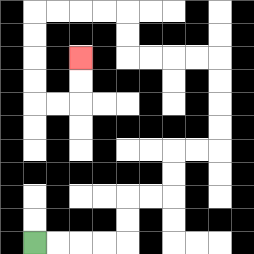{'start': '[1, 10]', 'end': '[3, 2]', 'path_directions': 'R,R,R,R,U,U,R,R,U,U,R,R,U,U,U,U,L,L,L,L,U,U,L,L,L,L,D,D,D,D,R,R,U,U', 'path_coordinates': '[[1, 10], [2, 10], [3, 10], [4, 10], [5, 10], [5, 9], [5, 8], [6, 8], [7, 8], [7, 7], [7, 6], [8, 6], [9, 6], [9, 5], [9, 4], [9, 3], [9, 2], [8, 2], [7, 2], [6, 2], [5, 2], [5, 1], [5, 0], [4, 0], [3, 0], [2, 0], [1, 0], [1, 1], [1, 2], [1, 3], [1, 4], [2, 4], [3, 4], [3, 3], [3, 2]]'}